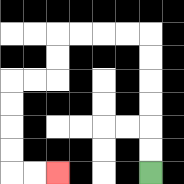{'start': '[6, 7]', 'end': '[2, 7]', 'path_directions': 'U,U,U,U,U,U,L,L,L,L,D,D,L,L,D,D,D,D,R,R', 'path_coordinates': '[[6, 7], [6, 6], [6, 5], [6, 4], [6, 3], [6, 2], [6, 1], [5, 1], [4, 1], [3, 1], [2, 1], [2, 2], [2, 3], [1, 3], [0, 3], [0, 4], [0, 5], [0, 6], [0, 7], [1, 7], [2, 7]]'}